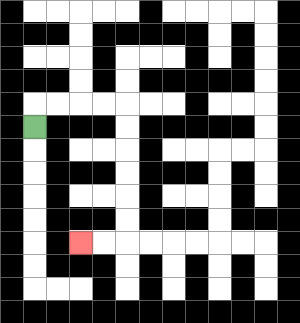{'start': '[1, 5]', 'end': '[3, 10]', 'path_directions': 'U,R,R,R,R,D,D,D,D,D,D,L,L', 'path_coordinates': '[[1, 5], [1, 4], [2, 4], [3, 4], [4, 4], [5, 4], [5, 5], [5, 6], [5, 7], [5, 8], [5, 9], [5, 10], [4, 10], [3, 10]]'}